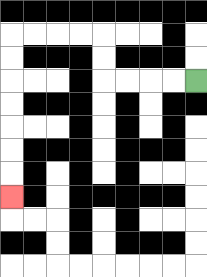{'start': '[8, 3]', 'end': '[0, 8]', 'path_directions': 'L,L,L,L,U,U,L,L,L,L,D,D,D,D,D,D,D', 'path_coordinates': '[[8, 3], [7, 3], [6, 3], [5, 3], [4, 3], [4, 2], [4, 1], [3, 1], [2, 1], [1, 1], [0, 1], [0, 2], [0, 3], [0, 4], [0, 5], [0, 6], [0, 7], [0, 8]]'}